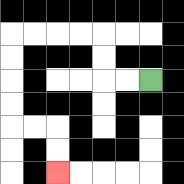{'start': '[6, 3]', 'end': '[2, 7]', 'path_directions': 'L,L,U,U,L,L,L,L,D,D,D,D,R,R,D,D', 'path_coordinates': '[[6, 3], [5, 3], [4, 3], [4, 2], [4, 1], [3, 1], [2, 1], [1, 1], [0, 1], [0, 2], [0, 3], [0, 4], [0, 5], [1, 5], [2, 5], [2, 6], [2, 7]]'}